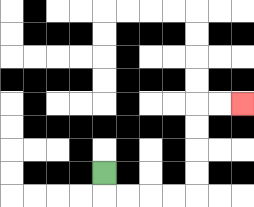{'start': '[4, 7]', 'end': '[10, 4]', 'path_directions': 'D,R,R,R,R,U,U,U,U,R,R', 'path_coordinates': '[[4, 7], [4, 8], [5, 8], [6, 8], [7, 8], [8, 8], [8, 7], [8, 6], [8, 5], [8, 4], [9, 4], [10, 4]]'}